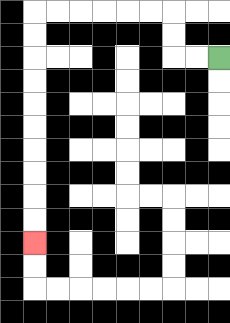{'start': '[9, 2]', 'end': '[1, 10]', 'path_directions': 'L,L,U,U,L,L,L,L,L,L,D,D,D,D,D,D,D,D,D,D', 'path_coordinates': '[[9, 2], [8, 2], [7, 2], [7, 1], [7, 0], [6, 0], [5, 0], [4, 0], [3, 0], [2, 0], [1, 0], [1, 1], [1, 2], [1, 3], [1, 4], [1, 5], [1, 6], [1, 7], [1, 8], [1, 9], [1, 10]]'}